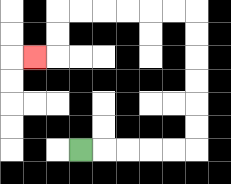{'start': '[3, 6]', 'end': '[1, 2]', 'path_directions': 'R,R,R,R,R,U,U,U,U,U,U,L,L,L,L,L,L,D,D,L', 'path_coordinates': '[[3, 6], [4, 6], [5, 6], [6, 6], [7, 6], [8, 6], [8, 5], [8, 4], [8, 3], [8, 2], [8, 1], [8, 0], [7, 0], [6, 0], [5, 0], [4, 0], [3, 0], [2, 0], [2, 1], [2, 2], [1, 2]]'}